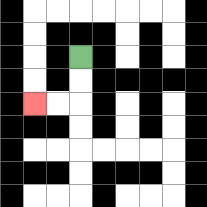{'start': '[3, 2]', 'end': '[1, 4]', 'path_directions': 'D,D,L,L', 'path_coordinates': '[[3, 2], [3, 3], [3, 4], [2, 4], [1, 4]]'}